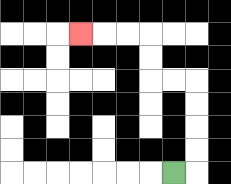{'start': '[7, 7]', 'end': '[3, 1]', 'path_directions': 'R,U,U,U,U,L,L,U,U,L,L,L', 'path_coordinates': '[[7, 7], [8, 7], [8, 6], [8, 5], [8, 4], [8, 3], [7, 3], [6, 3], [6, 2], [6, 1], [5, 1], [4, 1], [3, 1]]'}